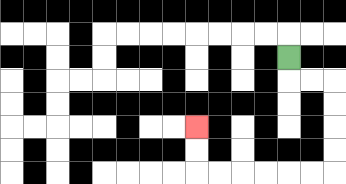{'start': '[12, 2]', 'end': '[8, 5]', 'path_directions': 'D,R,R,D,D,D,D,L,L,L,L,L,L,U,U', 'path_coordinates': '[[12, 2], [12, 3], [13, 3], [14, 3], [14, 4], [14, 5], [14, 6], [14, 7], [13, 7], [12, 7], [11, 7], [10, 7], [9, 7], [8, 7], [8, 6], [8, 5]]'}